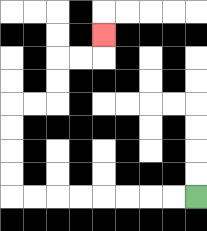{'start': '[8, 8]', 'end': '[4, 1]', 'path_directions': 'L,L,L,L,L,L,L,L,U,U,U,U,R,R,U,U,R,R,U', 'path_coordinates': '[[8, 8], [7, 8], [6, 8], [5, 8], [4, 8], [3, 8], [2, 8], [1, 8], [0, 8], [0, 7], [0, 6], [0, 5], [0, 4], [1, 4], [2, 4], [2, 3], [2, 2], [3, 2], [4, 2], [4, 1]]'}